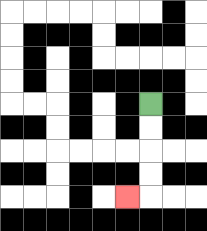{'start': '[6, 4]', 'end': '[5, 8]', 'path_directions': 'D,D,D,D,L', 'path_coordinates': '[[6, 4], [6, 5], [6, 6], [6, 7], [6, 8], [5, 8]]'}